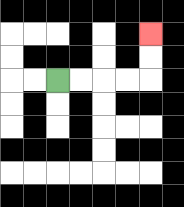{'start': '[2, 3]', 'end': '[6, 1]', 'path_directions': 'R,R,R,R,U,U', 'path_coordinates': '[[2, 3], [3, 3], [4, 3], [5, 3], [6, 3], [6, 2], [6, 1]]'}